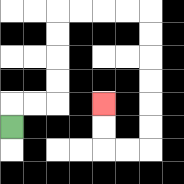{'start': '[0, 5]', 'end': '[4, 4]', 'path_directions': 'U,R,R,U,U,U,U,R,R,R,R,D,D,D,D,D,D,L,L,U,U', 'path_coordinates': '[[0, 5], [0, 4], [1, 4], [2, 4], [2, 3], [2, 2], [2, 1], [2, 0], [3, 0], [4, 0], [5, 0], [6, 0], [6, 1], [6, 2], [6, 3], [6, 4], [6, 5], [6, 6], [5, 6], [4, 6], [4, 5], [4, 4]]'}